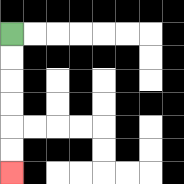{'start': '[0, 1]', 'end': '[0, 7]', 'path_directions': 'D,D,D,D,D,D', 'path_coordinates': '[[0, 1], [0, 2], [0, 3], [0, 4], [0, 5], [0, 6], [0, 7]]'}